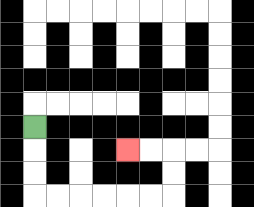{'start': '[1, 5]', 'end': '[5, 6]', 'path_directions': 'D,D,D,R,R,R,R,R,R,U,U,L,L', 'path_coordinates': '[[1, 5], [1, 6], [1, 7], [1, 8], [2, 8], [3, 8], [4, 8], [5, 8], [6, 8], [7, 8], [7, 7], [7, 6], [6, 6], [5, 6]]'}